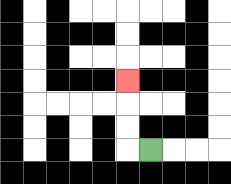{'start': '[6, 6]', 'end': '[5, 3]', 'path_directions': 'L,U,U,U', 'path_coordinates': '[[6, 6], [5, 6], [5, 5], [5, 4], [5, 3]]'}